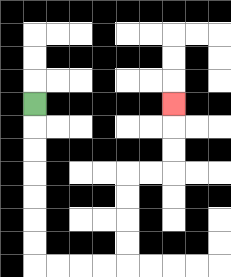{'start': '[1, 4]', 'end': '[7, 4]', 'path_directions': 'D,D,D,D,D,D,D,R,R,R,R,U,U,U,U,R,R,U,U,U', 'path_coordinates': '[[1, 4], [1, 5], [1, 6], [1, 7], [1, 8], [1, 9], [1, 10], [1, 11], [2, 11], [3, 11], [4, 11], [5, 11], [5, 10], [5, 9], [5, 8], [5, 7], [6, 7], [7, 7], [7, 6], [7, 5], [7, 4]]'}